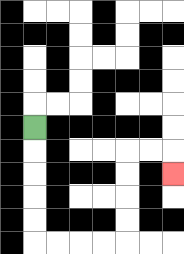{'start': '[1, 5]', 'end': '[7, 7]', 'path_directions': 'D,D,D,D,D,R,R,R,R,U,U,U,U,R,R,D', 'path_coordinates': '[[1, 5], [1, 6], [1, 7], [1, 8], [1, 9], [1, 10], [2, 10], [3, 10], [4, 10], [5, 10], [5, 9], [5, 8], [5, 7], [5, 6], [6, 6], [7, 6], [7, 7]]'}